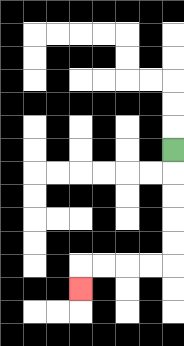{'start': '[7, 6]', 'end': '[3, 12]', 'path_directions': 'D,D,D,D,D,L,L,L,L,D', 'path_coordinates': '[[7, 6], [7, 7], [7, 8], [7, 9], [7, 10], [7, 11], [6, 11], [5, 11], [4, 11], [3, 11], [3, 12]]'}